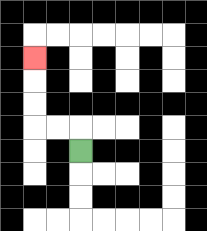{'start': '[3, 6]', 'end': '[1, 2]', 'path_directions': 'U,L,L,U,U,U', 'path_coordinates': '[[3, 6], [3, 5], [2, 5], [1, 5], [1, 4], [1, 3], [1, 2]]'}